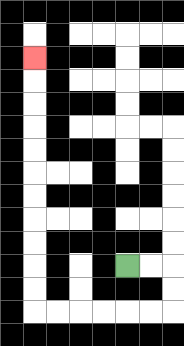{'start': '[5, 11]', 'end': '[1, 2]', 'path_directions': 'R,R,D,D,L,L,L,L,L,L,U,U,U,U,U,U,U,U,U,U,U', 'path_coordinates': '[[5, 11], [6, 11], [7, 11], [7, 12], [7, 13], [6, 13], [5, 13], [4, 13], [3, 13], [2, 13], [1, 13], [1, 12], [1, 11], [1, 10], [1, 9], [1, 8], [1, 7], [1, 6], [1, 5], [1, 4], [1, 3], [1, 2]]'}